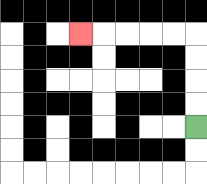{'start': '[8, 5]', 'end': '[3, 1]', 'path_directions': 'U,U,U,U,L,L,L,L,L', 'path_coordinates': '[[8, 5], [8, 4], [8, 3], [8, 2], [8, 1], [7, 1], [6, 1], [5, 1], [4, 1], [3, 1]]'}